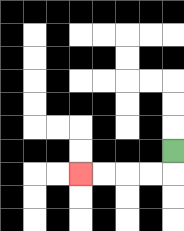{'start': '[7, 6]', 'end': '[3, 7]', 'path_directions': 'D,L,L,L,L', 'path_coordinates': '[[7, 6], [7, 7], [6, 7], [5, 7], [4, 7], [3, 7]]'}